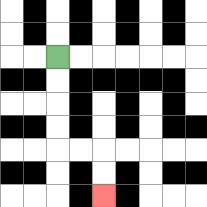{'start': '[2, 2]', 'end': '[4, 8]', 'path_directions': 'D,D,D,D,R,R,D,D', 'path_coordinates': '[[2, 2], [2, 3], [2, 4], [2, 5], [2, 6], [3, 6], [4, 6], [4, 7], [4, 8]]'}